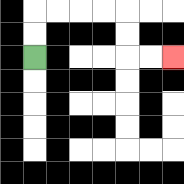{'start': '[1, 2]', 'end': '[7, 2]', 'path_directions': 'U,U,R,R,R,R,D,D,R,R', 'path_coordinates': '[[1, 2], [1, 1], [1, 0], [2, 0], [3, 0], [4, 0], [5, 0], [5, 1], [5, 2], [6, 2], [7, 2]]'}